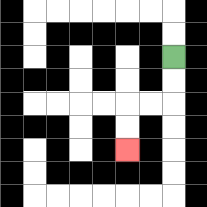{'start': '[7, 2]', 'end': '[5, 6]', 'path_directions': 'D,D,L,L,D,D', 'path_coordinates': '[[7, 2], [7, 3], [7, 4], [6, 4], [5, 4], [5, 5], [5, 6]]'}